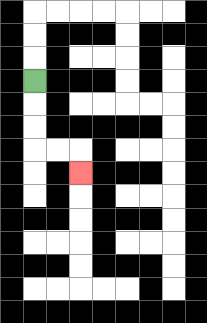{'start': '[1, 3]', 'end': '[3, 7]', 'path_directions': 'D,D,D,R,R,D', 'path_coordinates': '[[1, 3], [1, 4], [1, 5], [1, 6], [2, 6], [3, 6], [3, 7]]'}